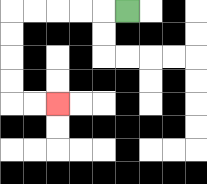{'start': '[5, 0]', 'end': '[2, 4]', 'path_directions': 'L,L,L,L,L,D,D,D,D,R,R', 'path_coordinates': '[[5, 0], [4, 0], [3, 0], [2, 0], [1, 0], [0, 0], [0, 1], [0, 2], [0, 3], [0, 4], [1, 4], [2, 4]]'}